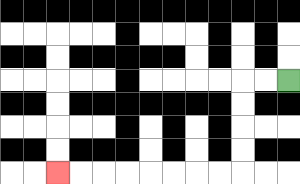{'start': '[12, 3]', 'end': '[2, 7]', 'path_directions': 'L,L,D,D,D,D,L,L,L,L,L,L,L,L', 'path_coordinates': '[[12, 3], [11, 3], [10, 3], [10, 4], [10, 5], [10, 6], [10, 7], [9, 7], [8, 7], [7, 7], [6, 7], [5, 7], [4, 7], [3, 7], [2, 7]]'}